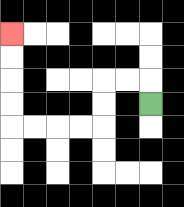{'start': '[6, 4]', 'end': '[0, 1]', 'path_directions': 'U,L,L,D,D,L,L,L,L,U,U,U,U', 'path_coordinates': '[[6, 4], [6, 3], [5, 3], [4, 3], [4, 4], [4, 5], [3, 5], [2, 5], [1, 5], [0, 5], [0, 4], [0, 3], [0, 2], [0, 1]]'}